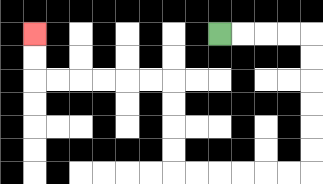{'start': '[9, 1]', 'end': '[1, 1]', 'path_directions': 'R,R,R,R,D,D,D,D,D,D,L,L,L,L,L,L,U,U,U,U,L,L,L,L,L,L,U,U', 'path_coordinates': '[[9, 1], [10, 1], [11, 1], [12, 1], [13, 1], [13, 2], [13, 3], [13, 4], [13, 5], [13, 6], [13, 7], [12, 7], [11, 7], [10, 7], [9, 7], [8, 7], [7, 7], [7, 6], [7, 5], [7, 4], [7, 3], [6, 3], [5, 3], [4, 3], [3, 3], [2, 3], [1, 3], [1, 2], [1, 1]]'}